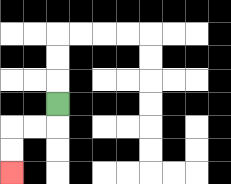{'start': '[2, 4]', 'end': '[0, 7]', 'path_directions': 'D,L,L,D,D', 'path_coordinates': '[[2, 4], [2, 5], [1, 5], [0, 5], [0, 6], [0, 7]]'}